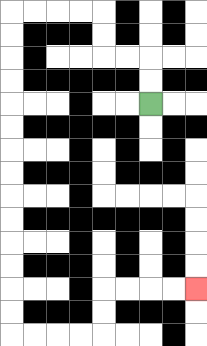{'start': '[6, 4]', 'end': '[8, 12]', 'path_directions': 'U,U,L,L,U,U,L,L,L,L,D,D,D,D,D,D,D,D,D,D,D,D,D,D,R,R,R,R,U,U,R,R,R,R', 'path_coordinates': '[[6, 4], [6, 3], [6, 2], [5, 2], [4, 2], [4, 1], [4, 0], [3, 0], [2, 0], [1, 0], [0, 0], [0, 1], [0, 2], [0, 3], [0, 4], [0, 5], [0, 6], [0, 7], [0, 8], [0, 9], [0, 10], [0, 11], [0, 12], [0, 13], [0, 14], [1, 14], [2, 14], [3, 14], [4, 14], [4, 13], [4, 12], [5, 12], [6, 12], [7, 12], [8, 12]]'}